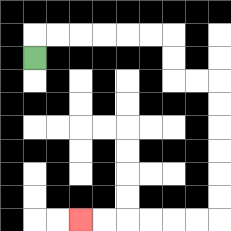{'start': '[1, 2]', 'end': '[3, 9]', 'path_directions': 'U,R,R,R,R,R,R,D,D,R,R,D,D,D,D,D,D,L,L,L,L,L,L', 'path_coordinates': '[[1, 2], [1, 1], [2, 1], [3, 1], [4, 1], [5, 1], [6, 1], [7, 1], [7, 2], [7, 3], [8, 3], [9, 3], [9, 4], [9, 5], [9, 6], [9, 7], [9, 8], [9, 9], [8, 9], [7, 9], [6, 9], [5, 9], [4, 9], [3, 9]]'}